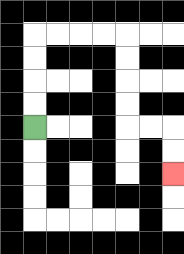{'start': '[1, 5]', 'end': '[7, 7]', 'path_directions': 'U,U,U,U,R,R,R,R,D,D,D,D,R,R,D,D', 'path_coordinates': '[[1, 5], [1, 4], [1, 3], [1, 2], [1, 1], [2, 1], [3, 1], [4, 1], [5, 1], [5, 2], [5, 3], [5, 4], [5, 5], [6, 5], [7, 5], [7, 6], [7, 7]]'}